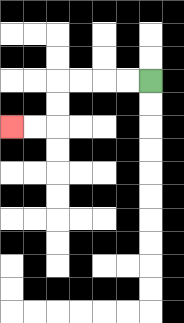{'start': '[6, 3]', 'end': '[0, 5]', 'path_directions': 'L,L,L,L,D,D,L,L', 'path_coordinates': '[[6, 3], [5, 3], [4, 3], [3, 3], [2, 3], [2, 4], [2, 5], [1, 5], [0, 5]]'}